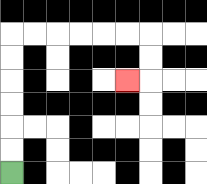{'start': '[0, 7]', 'end': '[5, 3]', 'path_directions': 'U,U,U,U,U,U,R,R,R,R,R,R,D,D,L', 'path_coordinates': '[[0, 7], [0, 6], [0, 5], [0, 4], [0, 3], [0, 2], [0, 1], [1, 1], [2, 1], [3, 1], [4, 1], [5, 1], [6, 1], [6, 2], [6, 3], [5, 3]]'}